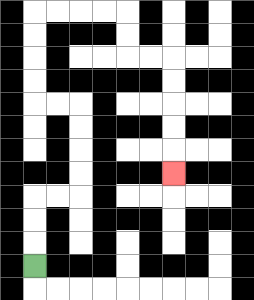{'start': '[1, 11]', 'end': '[7, 7]', 'path_directions': 'U,U,U,R,R,U,U,U,U,L,L,U,U,U,U,R,R,R,R,D,D,R,R,D,D,D,D,D', 'path_coordinates': '[[1, 11], [1, 10], [1, 9], [1, 8], [2, 8], [3, 8], [3, 7], [3, 6], [3, 5], [3, 4], [2, 4], [1, 4], [1, 3], [1, 2], [1, 1], [1, 0], [2, 0], [3, 0], [4, 0], [5, 0], [5, 1], [5, 2], [6, 2], [7, 2], [7, 3], [7, 4], [7, 5], [7, 6], [7, 7]]'}